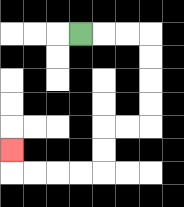{'start': '[3, 1]', 'end': '[0, 6]', 'path_directions': 'R,R,R,D,D,D,D,L,L,D,D,L,L,L,L,U', 'path_coordinates': '[[3, 1], [4, 1], [5, 1], [6, 1], [6, 2], [6, 3], [6, 4], [6, 5], [5, 5], [4, 5], [4, 6], [4, 7], [3, 7], [2, 7], [1, 7], [0, 7], [0, 6]]'}